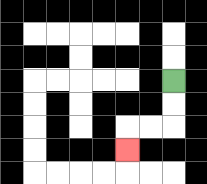{'start': '[7, 3]', 'end': '[5, 6]', 'path_directions': 'D,D,L,L,D', 'path_coordinates': '[[7, 3], [7, 4], [7, 5], [6, 5], [5, 5], [5, 6]]'}